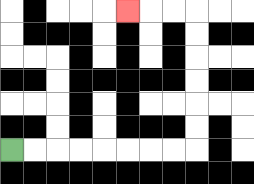{'start': '[0, 6]', 'end': '[5, 0]', 'path_directions': 'R,R,R,R,R,R,R,R,U,U,U,U,U,U,L,L,L', 'path_coordinates': '[[0, 6], [1, 6], [2, 6], [3, 6], [4, 6], [5, 6], [6, 6], [7, 6], [8, 6], [8, 5], [8, 4], [8, 3], [8, 2], [8, 1], [8, 0], [7, 0], [6, 0], [5, 0]]'}